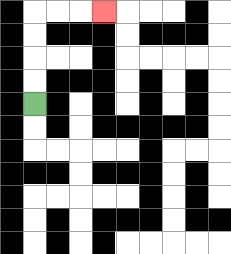{'start': '[1, 4]', 'end': '[4, 0]', 'path_directions': 'U,U,U,U,R,R,R', 'path_coordinates': '[[1, 4], [1, 3], [1, 2], [1, 1], [1, 0], [2, 0], [3, 0], [4, 0]]'}